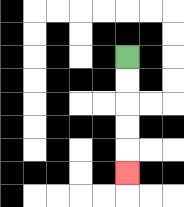{'start': '[5, 2]', 'end': '[5, 7]', 'path_directions': 'D,D,D,D,D', 'path_coordinates': '[[5, 2], [5, 3], [5, 4], [5, 5], [5, 6], [5, 7]]'}